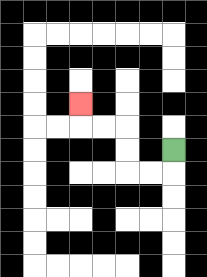{'start': '[7, 6]', 'end': '[3, 4]', 'path_directions': 'D,L,L,U,U,L,L,U', 'path_coordinates': '[[7, 6], [7, 7], [6, 7], [5, 7], [5, 6], [5, 5], [4, 5], [3, 5], [3, 4]]'}